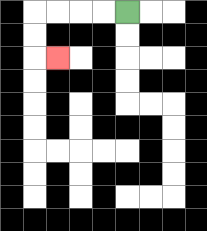{'start': '[5, 0]', 'end': '[2, 2]', 'path_directions': 'L,L,L,L,D,D,R', 'path_coordinates': '[[5, 0], [4, 0], [3, 0], [2, 0], [1, 0], [1, 1], [1, 2], [2, 2]]'}